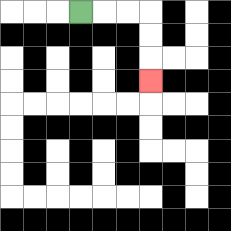{'start': '[3, 0]', 'end': '[6, 3]', 'path_directions': 'R,R,R,D,D,D', 'path_coordinates': '[[3, 0], [4, 0], [5, 0], [6, 0], [6, 1], [6, 2], [6, 3]]'}